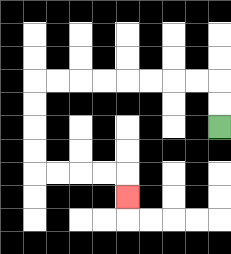{'start': '[9, 5]', 'end': '[5, 8]', 'path_directions': 'U,U,L,L,L,L,L,L,L,L,D,D,D,D,R,R,R,R,D', 'path_coordinates': '[[9, 5], [9, 4], [9, 3], [8, 3], [7, 3], [6, 3], [5, 3], [4, 3], [3, 3], [2, 3], [1, 3], [1, 4], [1, 5], [1, 6], [1, 7], [2, 7], [3, 7], [4, 7], [5, 7], [5, 8]]'}